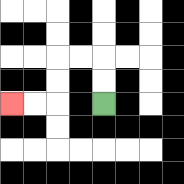{'start': '[4, 4]', 'end': '[0, 4]', 'path_directions': 'U,U,L,L,D,D,L,L', 'path_coordinates': '[[4, 4], [4, 3], [4, 2], [3, 2], [2, 2], [2, 3], [2, 4], [1, 4], [0, 4]]'}